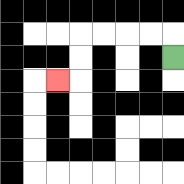{'start': '[7, 2]', 'end': '[2, 3]', 'path_directions': 'U,L,L,L,L,D,D,L', 'path_coordinates': '[[7, 2], [7, 1], [6, 1], [5, 1], [4, 1], [3, 1], [3, 2], [3, 3], [2, 3]]'}